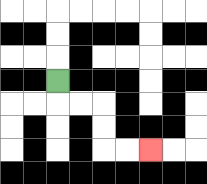{'start': '[2, 3]', 'end': '[6, 6]', 'path_directions': 'D,R,R,D,D,R,R', 'path_coordinates': '[[2, 3], [2, 4], [3, 4], [4, 4], [4, 5], [4, 6], [5, 6], [6, 6]]'}